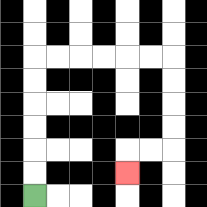{'start': '[1, 8]', 'end': '[5, 7]', 'path_directions': 'U,U,U,U,U,U,R,R,R,R,R,R,D,D,D,D,L,L,D', 'path_coordinates': '[[1, 8], [1, 7], [1, 6], [1, 5], [1, 4], [1, 3], [1, 2], [2, 2], [3, 2], [4, 2], [5, 2], [6, 2], [7, 2], [7, 3], [7, 4], [7, 5], [7, 6], [6, 6], [5, 6], [5, 7]]'}